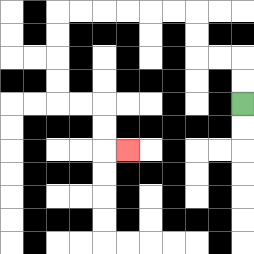{'start': '[10, 4]', 'end': '[5, 6]', 'path_directions': 'U,U,L,L,U,U,L,L,L,L,L,L,D,D,D,D,R,R,D,D,R', 'path_coordinates': '[[10, 4], [10, 3], [10, 2], [9, 2], [8, 2], [8, 1], [8, 0], [7, 0], [6, 0], [5, 0], [4, 0], [3, 0], [2, 0], [2, 1], [2, 2], [2, 3], [2, 4], [3, 4], [4, 4], [4, 5], [4, 6], [5, 6]]'}